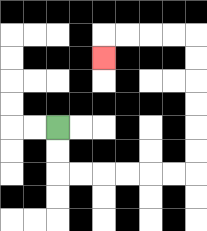{'start': '[2, 5]', 'end': '[4, 2]', 'path_directions': 'D,D,R,R,R,R,R,R,U,U,U,U,U,U,L,L,L,L,D', 'path_coordinates': '[[2, 5], [2, 6], [2, 7], [3, 7], [4, 7], [5, 7], [6, 7], [7, 7], [8, 7], [8, 6], [8, 5], [8, 4], [8, 3], [8, 2], [8, 1], [7, 1], [6, 1], [5, 1], [4, 1], [4, 2]]'}